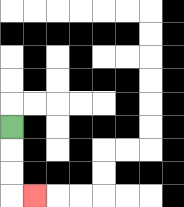{'start': '[0, 5]', 'end': '[1, 8]', 'path_directions': 'D,D,D,R', 'path_coordinates': '[[0, 5], [0, 6], [0, 7], [0, 8], [1, 8]]'}